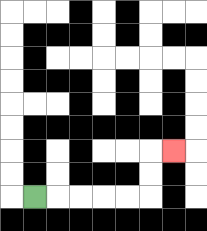{'start': '[1, 8]', 'end': '[7, 6]', 'path_directions': 'R,R,R,R,R,U,U,R', 'path_coordinates': '[[1, 8], [2, 8], [3, 8], [4, 8], [5, 8], [6, 8], [6, 7], [6, 6], [7, 6]]'}